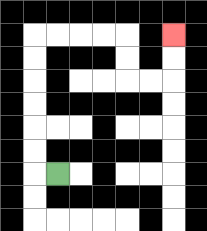{'start': '[2, 7]', 'end': '[7, 1]', 'path_directions': 'L,U,U,U,U,U,U,R,R,R,R,D,D,R,R,U,U', 'path_coordinates': '[[2, 7], [1, 7], [1, 6], [1, 5], [1, 4], [1, 3], [1, 2], [1, 1], [2, 1], [3, 1], [4, 1], [5, 1], [5, 2], [5, 3], [6, 3], [7, 3], [7, 2], [7, 1]]'}